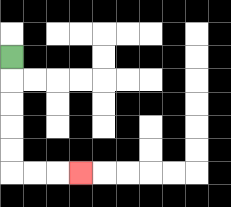{'start': '[0, 2]', 'end': '[3, 7]', 'path_directions': 'D,D,D,D,D,R,R,R', 'path_coordinates': '[[0, 2], [0, 3], [0, 4], [0, 5], [0, 6], [0, 7], [1, 7], [2, 7], [3, 7]]'}